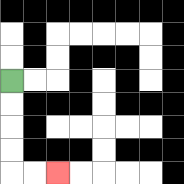{'start': '[0, 3]', 'end': '[2, 7]', 'path_directions': 'D,D,D,D,R,R', 'path_coordinates': '[[0, 3], [0, 4], [0, 5], [0, 6], [0, 7], [1, 7], [2, 7]]'}